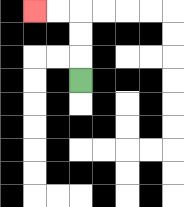{'start': '[3, 3]', 'end': '[1, 0]', 'path_directions': 'U,U,U,L,L', 'path_coordinates': '[[3, 3], [3, 2], [3, 1], [3, 0], [2, 0], [1, 0]]'}